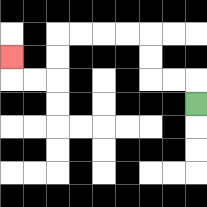{'start': '[8, 4]', 'end': '[0, 2]', 'path_directions': 'U,L,L,U,U,L,L,L,L,D,D,L,L,U', 'path_coordinates': '[[8, 4], [8, 3], [7, 3], [6, 3], [6, 2], [6, 1], [5, 1], [4, 1], [3, 1], [2, 1], [2, 2], [2, 3], [1, 3], [0, 3], [0, 2]]'}